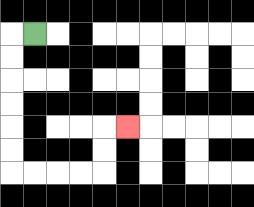{'start': '[1, 1]', 'end': '[5, 5]', 'path_directions': 'L,D,D,D,D,D,D,R,R,R,R,U,U,R', 'path_coordinates': '[[1, 1], [0, 1], [0, 2], [0, 3], [0, 4], [0, 5], [0, 6], [0, 7], [1, 7], [2, 7], [3, 7], [4, 7], [4, 6], [4, 5], [5, 5]]'}